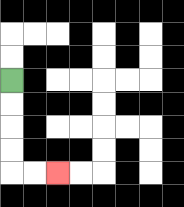{'start': '[0, 3]', 'end': '[2, 7]', 'path_directions': 'D,D,D,D,R,R', 'path_coordinates': '[[0, 3], [0, 4], [0, 5], [0, 6], [0, 7], [1, 7], [2, 7]]'}